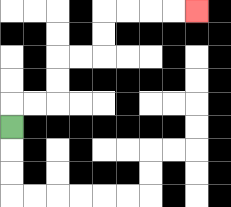{'start': '[0, 5]', 'end': '[8, 0]', 'path_directions': 'U,R,R,U,U,R,R,U,U,R,R,R,R', 'path_coordinates': '[[0, 5], [0, 4], [1, 4], [2, 4], [2, 3], [2, 2], [3, 2], [4, 2], [4, 1], [4, 0], [5, 0], [6, 0], [7, 0], [8, 0]]'}